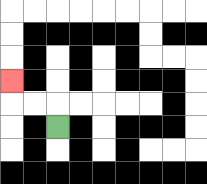{'start': '[2, 5]', 'end': '[0, 3]', 'path_directions': 'U,L,L,U', 'path_coordinates': '[[2, 5], [2, 4], [1, 4], [0, 4], [0, 3]]'}